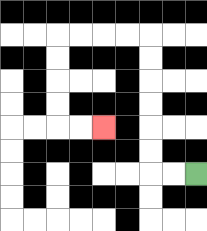{'start': '[8, 7]', 'end': '[4, 5]', 'path_directions': 'L,L,U,U,U,U,U,U,L,L,L,L,D,D,D,D,R,R', 'path_coordinates': '[[8, 7], [7, 7], [6, 7], [6, 6], [6, 5], [6, 4], [6, 3], [6, 2], [6, 1], [5, 1], [4, 1], [3, 1], [2, 1], [2, 2], [2, 3], [2, 4], [2, 5], [3, 5], [4, 5]]'}